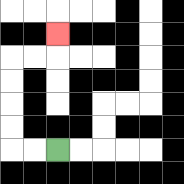{'start': '[2, 6]', 'end': '[2, 1]', 'path_directions': 'L,L,U,U,U,U,R,R,U', 'path_coordinates': '[[2, 6], [1, 6], [0, 6], [0, 5], [0, 4], [0, 3], [0, 2], [1, 2], [2, 2], [2, 1]]'}